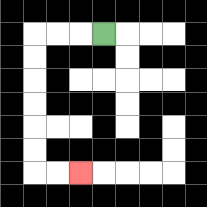{'start': '[4, 1]', 'end': '[3, 7]', 'path_directions': 'L,L,L,D,D,D,D,D,D,R,R', 'path_coordinates': '[[4, 1], [3, 1], [2, 1], [1, 1], [1, 2], [1, 3], [1, 4], [1, 5], [1, 6], [1, 7], [2, 7], [3, 7]]'}